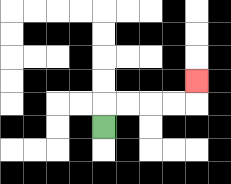{'start': '[4, 5]', 'end': '[8, 3]', 'path_directions': 'U,R,R,R,R,U', 'path_coordinates': '[[4, 5], [4, 4], [5, 4], [6, 4], [7, 4], [8, 4], [8, 3]]'}